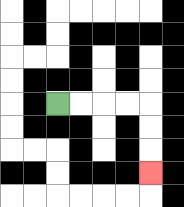{'start': '[2, 4]', 'end': '[6, 7]', 'path_directions': 'R,R,R,R,D,D,D', 'path_coordinates': '[[2, 4], [3, 4], [4, 4], [5, 4], [6, 4], [6, 5], [6, 6], [6, 7]]'}